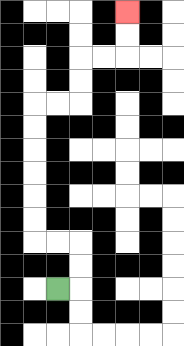{'start': '[2, 12]', 'end': '[5, 0]', 'path_directions': 'R,U,U,L,L,U,U,U,U,U,U,R,R,U,U,R,R,U,U', 'path_coordinates': '[[2, 12], [3, 12], [3, 11], [3, 10], [2, 10], [1, 10], [1, 9], [1, 8], [1, 7], [1, 6], [1, 5], [1, 4], [2, 4], [3, 4], [3, 3], [3, 2], [4, 2], [5, 2], [5, 1], [5, 0]]'}